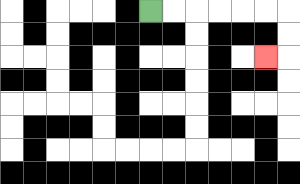{'start': '[6, 0]', 'end': '[11, 2]', 'path_directions': 'R,R,R,R,R,R,D,D,L', 'path_coordinates': '[[6, 0], [7, 0], [8, 0], [9, 0], [10, 0], [11, 0], [12, 0], [12, 1], [12, 2], [11, 2]]'}